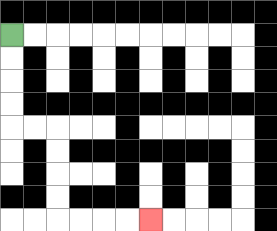{'start': '[0, 1]', 'end': '[6, 9]', 'path_directions': 'D,D,D,D,R,R,D,D,D,D,R,R,R,R', 'path_coordinates': '[[0, 1], [0, 2], [0, 3], [0, 4], [0, 5], [1, 5], [2, 5], [2, 6], [2, 7], [2, 8], [2, 9], [3, 9], [4, 9], [5, 9], [6, 9]]'}